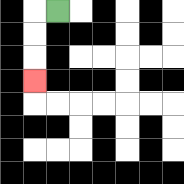{'start': '[2, 0]', 'end': '[1, 3]', 'path_directions': 'L,D,D,D', 'path_coordinates': '[[2, 0], [1, 0], [1, 1], [1, 2], [1, 3]]'}